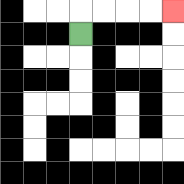{'start': '[3, 1]', 'end': '[7, 0]', 'path_directions': 'U,R,R,R,R', 'path_coordinates': '[[3, 1], [3, 0], [4, 0], [5, 0], [6, 0], [7, 0]]'}